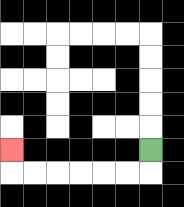{'start': '[6, 6]', 'end': '[0, 6]', 'path_directions': 'D,L,L,L,L,L,L,U', 'path_coordinates': '[[6, 6], [6, 7], [5, 7], [4, 7], [3, 7], [2, 7], [1, 7], [0, 7], [0, 6]]'}